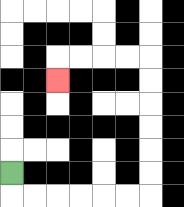{'start': '[0, 7]', 'end': '[2, 3]', 'path_directions': 'D,R,R,R,R,R,R,U,U,U,U,U,U,L,L,L,L,D', 'path_coordinates': '[[0, 7], [0, 8], [1, 8], [2, 8], [3, 8], [4, 8], [5, 8], [6, 8], [6, 7], [6, 6], [6, 5], [6, 4], [6, 3], [6, 2], [5, 2], [4, 2], [3, 2], [2, 2], [2, 3]]'}